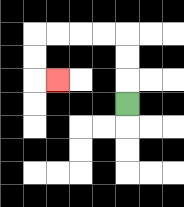{'start': '[5, 4]', 'end': '[2, 3]', 'path_directions': 'U,U,U,L,L,L,L,D,D,R', 'path_coordinates': '[[5, 4], [5, 3], [5, 2], [5, 1], [4, 1], [3, 1], [2, 1], [1, 1], [1, 2], [1, 3], [2, 3]]'}